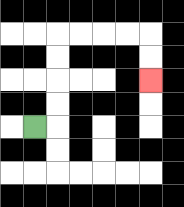{'start': '[1, 5]', 'end': '[6, 3]', 'path_directions': 'R,U,U,U,U,R,R,R,R,D,D', 'path_coordinates': '[[1, 5], [2, 5], [2, 4], [2, 3], [2, 2], [2, 1], [3, 1], [4, 1], [5, 1], [6, 1], [6, 2], [6, 3]]'}